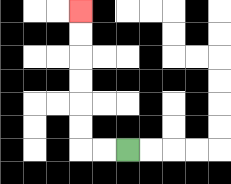{'start': '[5, 6]', 'end': '[3, 0]', 'path_directions': 'L,L,U,U,U,U,U,U', 'path_coordinates': '[[5, 6], [4, 6], [3, 6], [3, 5], [3, 4], [3, 3], [3, 2], [3, 1], [3, 0]]'}